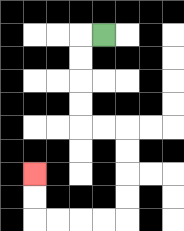{'start': '[4, 1]', 'end': '[1, 7]', 'path_directions': 'L,D,D,D,D,R,R,D,D,D,D,L,L,L,L,U,U', 'path_coordinates': '[[4, 1], [3, 1], [3, 2], [3, 3], [3, 4], [3, 5], [4, 5], [5, 5], [5, 6], [5, 7], [5, 8], [5, 9], [4, 9], [3, 9], [2, 9], [1, 9], [1, 8], [1, 7]]'}